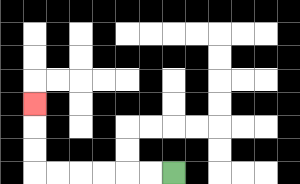{'start': '[7, 7]', 'end': '[1, 4]', 'path_directions': 'L,L,L,L,L,L,U,U,U', 'path_coordinates': '[[7, 7], [6, 7], [5, 7], [4, 7], [3, 7], [2, 7], [1, 7], [1, 6], [1, 5], [1, 4]]'}